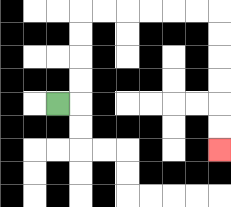{'start': '[2, 4]', 'end': '[9, 6]', 'path_directions': 'R,U,U,U,U,R,R,R,R,R,R,D,D,D,D,D,D', 'path_coordinates': '[[2, 4], [3, 4], [3, 3], [3, 2], [3, 1], [3, 0], [4, 0], [5, 0], [6, 0], [7, 0], [8, 0], [9, 0], [9, 1], [9, 2], [9, 3], [9, 4], [9, 5], [9, 6]]'}